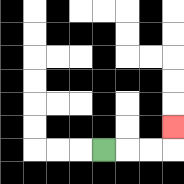{'start': '[4, 6]', 'end': '[7, 5]', 'path_directions': 'R,R,R,U', 'path_coordinates': '[[4, 6], [5, 6], [6, 6], [7, 6], [7, 5]]'}